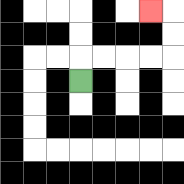{'start': '[3, 3]', 'end': '[6, 0]', 'path_directions': 'U,R,R,R,R,U,U,L', 'path_coordinates': '[[3, 3], [3, 2], [4, 2], [5, 2], [6, 2], [7, 2], [7, 1], [7, 0], [6, 0]]'}